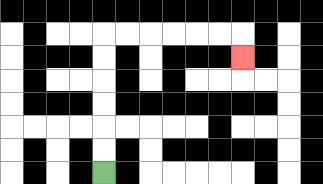{'start': '[4, 7]', 'end': '[10, 2]', 'path_directions': 'U,U,U,U,U,U,R,R,R,R,R,R,D', 'path_coordinates': '[[4, 7], [4, 6], [4, 5], [4, 4], [4, 3], [4, 2], [4, 1], [5, 1], [6, 1], [7, 1], [8, 1], [9, 1], [10, 1], [10, 2]]'}